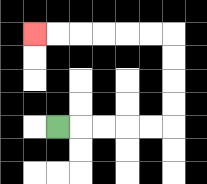{'start': '[2, 5]', 'end': '[1, 1]', 'path_directions': 'R,R,R,R,R,U,U,U,U,L,L,L,L,L,L', 'path_coordinates': '[[2, 5], [3, 5], [4, 5], [5, 5], [6, 5], [7, 5], [7, 4], [7, 3], [7, 2], [7, 1], [6, 1], [5, 1], [4, 1], [3, 1], [2, 1], [1, 1]]'}